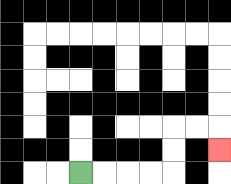{'start': '[3, 7]', 'end': '[9, 6]', 'path_directions': 'R,R,R,R,U,U,R,R,D', 'path_coordinates': '[[3, 7], [4, 7], [5, 7], [6, 7], [7, 7], [7, 6], [7, 5], [8, 5], [9, 5], [9, 6]]'}